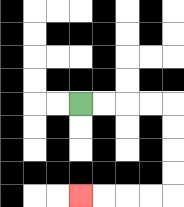{'start': '[3, 4]', 'end': '[3, 8]', 'path_directions': 'R,R,R,R,D,D,D,D,L,L,L,L', 'path_coordinates': '[[3, 4], [4, 4], [5, 4], [6, 4], [7, 4], [7, 5], [7, 6], [7, 7], [7, 8], [6, 8], [5, 8], [4, 8], [3, 8]]'}